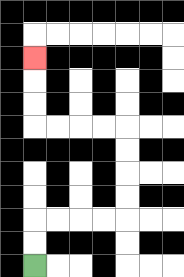{'start': '[1, 11]', 'end': '[1, 2]', 'path_directions': 'U,U,R,R,R,R,U,U,U,U,L,L,L,L,U,U,U', 'path_coordinates': '[[1, 11], [1, 10], [1, 9], [2, 9], [3, 9], [4, 9], [5, 9], [5, 8], [5, 7], [5, 6], [5, 5], [4, 5], [3, 5], [2, 5], [1, 5], [1, 4], [1, 3], [1, 2]]'}